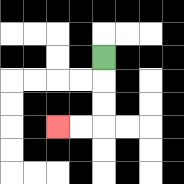{'start': '[4, 2]', 'end': '[2, 5]', 'path_directions': 'D,D,D,L,L', 'path_coordinates': '[[4, 2], [4, 3], [4, 4], [4, 5], [3, 5], [2, 5]]'}